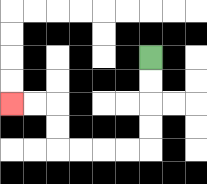{'start': '[6, 2]', 'end': '[0, 4]', 'path_directions': 'D,D,D,D,L,L,L,L,U,U,L,L', 'path_coordinates': '[[6, 2], [6, 3], [6, 4], [6, 5], [6, 6], [5, 6], [4, 6], [3, 6], [2, 6], [2, 5], [2, 4], [1, 4], [0, 4]]'}